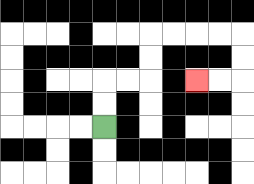{'start': '[4, 5]', 'end': '[8, 3]', 'path_directions': 'U,U,R,R,U,U,R,R,R,R,D,D,L,L', 'path_coordinates': '[[4, 5], [4, 4], [4, 3], [5, 3], [6, 3], [6, 2], [6, 1], [7, 1], [8, 1], [9, 1], [10, 1], [10, 2], [10, 3], [9, 3], [8, 3]]'}